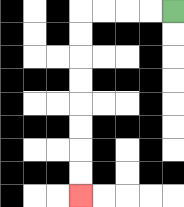{'start': '[7, 0]', 'end': '[3, 8]', 'path_directions': 'L,L,L,L,D,D,D,D,D,D,D,D', 'path_coordinates': '[[7, 0], [6, 0], [5, 0], [4, 0], [3, 0], [3, 1], [3, 2], [3, 3], [3, 4], [3, 5], [3, 6], [3, 7], [3, 8]]'}